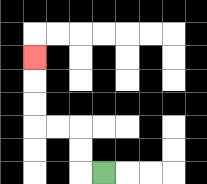{'start': '[4, 7]', 'end': '[1, 2]', 'path_directions': 'L,U,U,L,L,U,U,U', 'path_coordinates': '[[4, 7], [3, 7], [3, 6], [3, 5], [2, 5], [1, 5], [1, 4], [1, 3], [1, 2]]'}